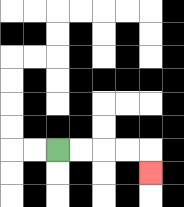{'start': '[2, 6]', 'end': '[6, 7]', 'path_directions': 'R,R,R,R,D', 'path_coordinates': '[[2, 6], [3, 6], [4, 6], [5, 6], [6, 6], [6, 7]]'}